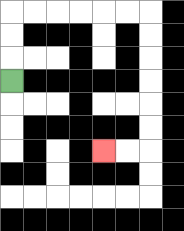{'start': '[0, 3]', 'end': '[4, 6]', 'path_directions': 'U,U,U,R,R,R,R,R,R,D,D,D,D,D,D,L,L', 'path_coordinates': '[[0, 3], [0, 2], [0, 1], [0, 0], [1, 0], [2, 0], [3, 0], [4, 0], [5, 0], [6, 0], [6, 1], [6, 2], [6, 3], [6, 4], [6, 5], [6, 6], [5, 6], [4, 6]]'}